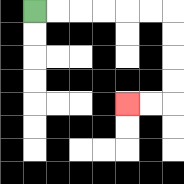{'start': '[1, 0]', 'end': '[5, 4]', 'path_directions': 'R,R,R,R,R,R,D,D,D,D,L,L', 'path_coordinates': '[[1, 0], [2, 0], [3, 0], [4, 0], [5, 0], [6, 0], [7, 0], [7, 1], [7, 2], [7, 3], [7, 4], [6, 4], [5, 4]]'}